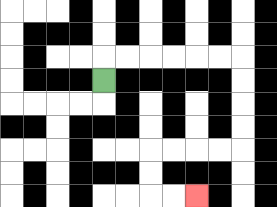{'start': '[4, 3]', 'end': '[8, 8]', 'path_directions': 'U,R,R,R,R,R,R,D,D,D,D,L,L,L,L,D,D,R,R', 'path_coordinates': '[[4, 3], [4, 2], [5, 2], [6, 2], [7, 2], [8, 2], [9, 2], [10, 2], [10, 3], [10, 4], [10, 5], [10, 6], [9, 6], [8, 6], [7, 6], [6, 6], [6, 7], [6, 8], [7, 8], [8, 8]]'}